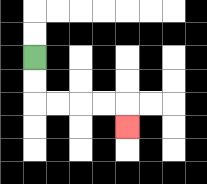{'start': '[1, 2]', 'end': '[5, 5]', 'path_directions': 'D,D,R,R,R,R,D', 'path_coordinates': '[[1, 2], [1, 3], [1, 4], [2, 4], [3, 4], [4, 4], [5, 4], [5, 5]]'}